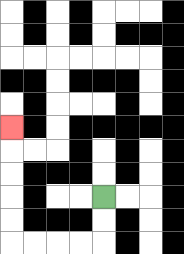{'start': '[4, 8]', 'end': '[0, 5]', 'path_directions': 'D,D,L,L,L,L,U,U,U,U,U', 'path_coordinates': '[[4, 8], [4, 9], [4, 10], [3, 10], [2, 10], [1, 10], [0, 10], [0, 9], [0, 8], [0, 7], [0, 6], [0, 5]]'}